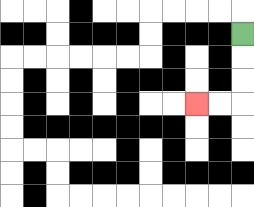{'start': '[10, 1]', 'end': '[8, 4]', 'path_directions': 'D,D,D,L,L', 'path_coordinates': '[[10, 1], [10, 2], [10, 3], [10, 4], [9, 4], [8, 4]]'}